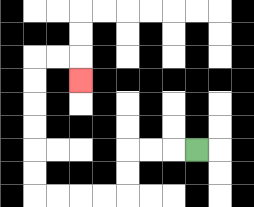{'start': '[8, 6]', 'end': '[3, 3]', 'path_directions': 'L,L,L,D,D,L,L,L,L,U,U,U,U,U,U,R,R,D', 'path_coordinates': '[[8, 6], [7, 6], [6, 6], [5, 6], [5, 7], [5, 8], [4, 8], [3, 8], [2, 8], [1, 8], [1, 7], [1, 6], [1, 5], [1, 4], [1, 3], [1, 2], [2, 2], [3, 2], [3, 3]]'}